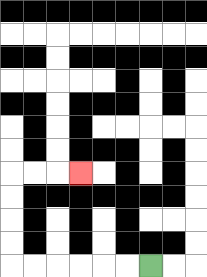{'start': '[6, 11]', 'end': '[3, 7]', 'path_directions': 'L,L,L,L,L,L,U,U,U,U,R,R,R', 'path_coordinates': '[[6, 11], [5, 11], [4, 11], [3, 11], [2, 11], [1, 11], [0, 11], [0, 10], [0, 9], [0, 8], [0, 7], [1, 7], [2, 7], [3, 7]]'}